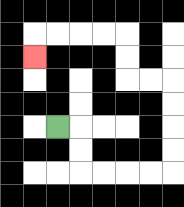{'start': '[2, 5]', 'end': '[1, 2]', 'path_directions': 'R,D,D,R,R,R,R,U,U,U,U,L,L,U,U,L,L,L,L,D', 'path_coordinates': '[[2, 5], [3, 5], [3, 6], [3, 7], [4, 7], [5, 7], [6, 7], [7, 7], [7, 6], [7, 5], [7, 4], [7, 3], [6, 3], [5, 3], [5, 2], [5, 1], [4, 1], [3, 1], [2, 1], [1, 1], [1, 2]]'}